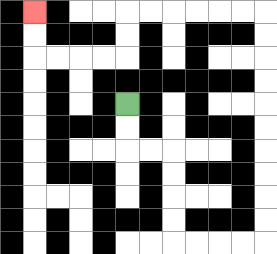{'start': '[5, 4]', 'end': '[1, 0]', 'path_directions': 'D,D,R,R,D,D,D,D,R,R,R,R,U,U,U,U,U,U,U,U,U,U,L,L,L,L,L,L,D,D,L,L,L,L,U,U', 'path_coordinates': '[[5, 4], [5, 5], [5, 6], [6, 6], [7, 6], [7, 7], [7, 8], [7, 9], [7, 10], [8, 10], [9, 10], [10, 10], [11, 10], [11, 9], [11, 8], [11, 7], [11, 6], [11, 5], [11, 4], [11, 3], [11, 2], [11, 1], [11, 0], [10, 0], [9, 0], [8, 0], [7, 0], [6, 0], [5, 0], [5, 1], [5, 2], [4, 2], [3, 2], [2, 2], [1, 2], [1, 1], [1, 0]]'}